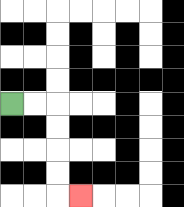{'start': '[0, 4]', 'end': '[3, 8]', 'path_directions': 'R,R,D,D,D,D,R', 'path_coordinates': '[[0, 4], [1, 4], [2, 4], [2, 5], [2, 6], [2, 7], [2, 8], [3, 8]]'}